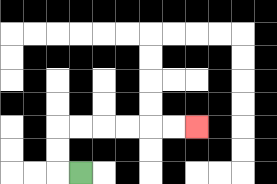{'start': '[3, 7]', 'end': '[8, 5]', 'path_directions': 'L,U,U,R,R,R,R,R,R', 'path_coordinates': '[[3, 7], [2, 7], [2, 6], [2, 5], [3, 5], [4, 5], [5, 5], [6, 5], [7, 5], [8, 5]]'}